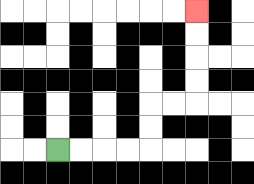{'start': '[2, 6]', 'end': '[8, 0]', 'path_directions': 'R,R,R,R,U,U,R,R,U,U,U,U', 'path_coordinates': '[[2, 6], [3, 6], [4, 6], [5, 6], [6, 6], [6, 5], [6, 4], [7, 4], [8, 4], [8, 3], [8, 2], [8, 1], [8, 0]]'}